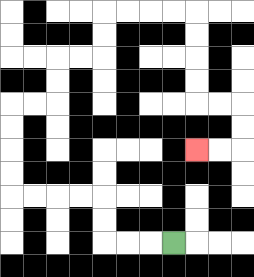{'start': '[7, 10]', 'end': '[8, 6]', 'path_directions': 'L,L,L,U,U,L,L,L,L,U,U,U,U,R,R,U,U,R,R,U,U,R,R,R,R,D,D,D,D,R,R,D,D,L,L', 'path_coordinates': '[[7, 10], [6, 10], [5, 10], [4, 10], [4, 9], [4, 8], [3, 8], [2, 8], [1, 8], [0, 8], [0, 7], [0, 6], [0, 5], [0, 4], [1, 4], [2, 4], [2, 3], [2, 2], [3, 2], [4, 2], [4, 1], [4, 0], [5, 0], [6, 0], [7, 0], [8, 0], [8, 1], [8, 2], [8, 3], [8, 4], [9, 4], [10, 4], [10, 5], [10, 6], [9, 6], [8, 6]]'}